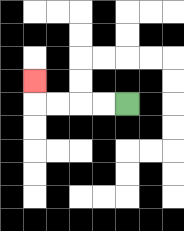{'start': '[5, 4]', 'end': '[1, 3]', 'path_directions': 'L,L,L,L,U', 'path_coordinates': '[[5, 4], [4, 4], [3, 4], [2, 4], [1, 4], [1, 3]]'}